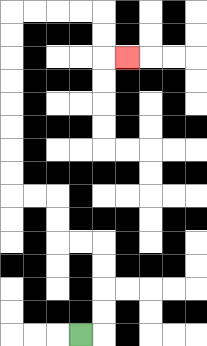{'start': '[3, 14]', 'end': '[5, 2]', 'path_directions': 'R,U,U,U,U,L,L,U,U,L,L,U,U,U,U,U,U,U,U,R,R,R,R,D,D,R', 'path_coordinates': '[[3, 14], [4, 14], [4, 13], [4, 12], [4, 11], [4, 10], [3, 10], [2, 10], [2, 9], [2, 8], [1, 8], [0, 8], [0, 7], [0, 6], [0, 5], [0, 4], [0, 3], [0, 2], [0, 1], [0, 0], [1, 0], [2, 0], [3, 0], [4, 0], [4, 1], [4, 2], [5, 2]]'}